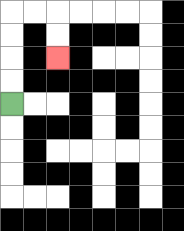{'start': '[0, 4]', 'end': '[2, 2]', 'path_directions': 'U,U,U,U,R,R,D,D', 'path_coordinates': '[[0, 4], [0, 3], [0, 2], [0, 1], [0, 0], [1, 0], [2, 0], [2, 1], [2, 2]]'}